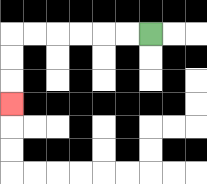{'start': '[6, 1]', 'end': '[0, 4]', 'path_directions': 'L,L,L,L,L,L,D,D,D', 'path_coordinates': '[[6, 1], [5, 1], [4, 1], [3, 1], [2, 1], [1, 1], [0, 1], [0, 2], [0, 3], [0, 4]]'}